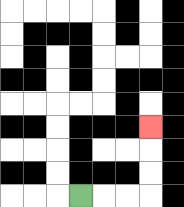{'start': '[3, 8]', 'end': '[6, 5]', 'path_directions': 'R,R,R,U,U,U', 'path_coordinates': '[[3, 8], [4, 8], [5, 8], [6, 8], [6, 7], [6, 6], [6, 5]]'}